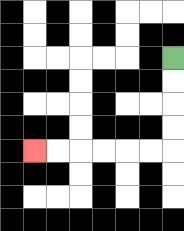{'start': '[7, 2]', 'end': '[1, 6]', 'path_directions': 'D,D,D,D,L,L,L,L,L,L', 'path_coordinates': '[[7, 2], [7, 3], [7, 4], [7, 5], [7, 6], [6, 6], [5, 6], [4, 6], [3, 6], [2, 6], [1, 6]]'}